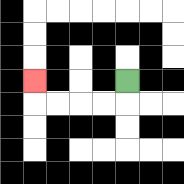{'start': '[5, 3]', 'end': '[1, 3]', 'path_directions': 'D,L,L,L,L,U', 'path_coordinates': '[[5, 3], [5, 4], [4, 4], [3, 4], [2, 4], [1, 4], [1, 3]]'}